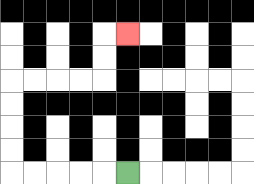{'start': '[5, 7]', 'end': '[5, 1]', 'path_directions': 'L,L,L,L,L,U,U,U,U,R,R,R,R,U,U,R', 'path_coordinates': '[[5, 7], [4, 7], [3, 7], [2, 7], [1, 7], [0, 7], [0, 6], [0, 5], [0, 4], [0, 3], [1, 3], [2, 3], [3, 3], [4, 3], [4, 2], [4, 1], [5, 1]]'}